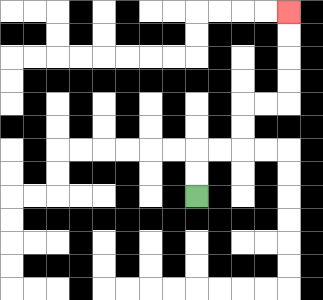{'start': '[8, 8]', 'end': '[12, 0]', 'path_directions': 'U,U,R,R,U,U,R,R,U,U,U,U', 'path_coordinates': '[[8, 8], [8, 7], [8, 6], [9, 6], [10, 6], [10, 5], [10, 4], [11, 4], [12, 4], [12, 3], [12, 2], [12, 1], [12, 0]]'}